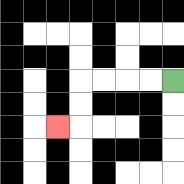{'start': '[7, 3]', 'end': '[2, 5]', 'path_directions': 'L,L,L,L,D,D,L', 'path_coordinates': '[[7, 3], [6, 3], [5, 3], [4, 3], [3, 3], [3, 4], [3, 5], [2, 5]]'}